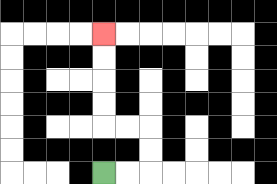{'start': '[4, 7]', 'end': '[4, 1]', 'path_directions': 'R,R,U,U,L,L,U,U,U,U', 'path_coordinates': '[[4, 7], [5, 7], [6, 7], [6, 6], [6, 5], [5, 5], [4, 5], [4, 4], [4, 3], [4, 2], [4, 1]]'}